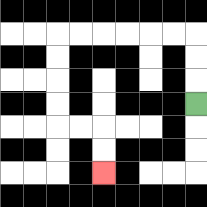{'start': '[8, 4]', 'end': '[4, 7]', 'path_directions': 'U,U,U,L,L,L,L,L,L,D,D,D,D,R,R,D,D', 'path_coordinates': '[[8, 4], [8, 3], [8, 2], [8, 1], [7, 1], [6, 1], [5, 1], [4, 1], [3, 1], [2, 1], [2, 2], [2, 3], [2, 4], [2, 5], [3, 5], [4, 5], [4, 6], [4, 7]]'}